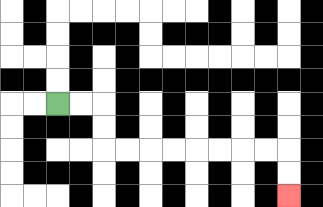{'start': '[2, 4]', 'end': '[12, 8]', 'path_directions': 'R,R,D,D,R,R,R,R,R,R,R,R,D,D', 'path_coordinates': '[[2, 4], [3, 4], [4, 4], [4, 5], [4, 6], [5, 6], [6, 6], [7, 6], [8, 6], [9, 6], [10, 6], [11, 6], [12, 6], [12, 7], [12, 8]]'}